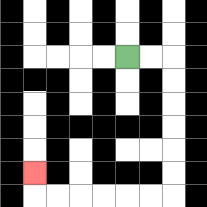{'start': '[5, 2]', 'end': '[1, 7]', 'path_directions': 'R,R,D,D,D,D,D,D,L,L,L,L,L,L,U', 'path_coordinates': '[[5, 2], [6, 2], [7, 2], [7, 3], [7, 4], [7, 5], [7, 6], [7, 7], [7, 8], [6, 8], [5, 8], [4, 8], [3, 8], [2, 8], [1, 8], [1, 7]]'}